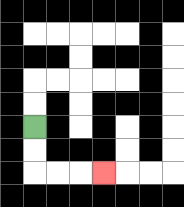{'start': '[1, 5]', 'end': '[4, 7]', 'path_directions': 'D,D,R,R,R', 'path_coordinates': '[[1, 5], [1, 6], [1, 7], [2, 7], [3, 7], [4, 7]]'}